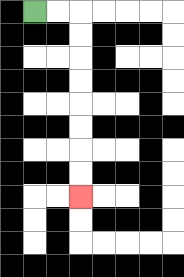{'start': '[1, 0]', 'end': '[3, 8]', 'path_directions': 'R,R,D,D,D,D,D,D,D,D', 'path_coordinates': '[[1, 0], [2, 0], [3, 0], [3, 1], [3, 2], [3, 3], [3, 4], [3, 5], [3, 6], [3, 7], [3, 8]]'}